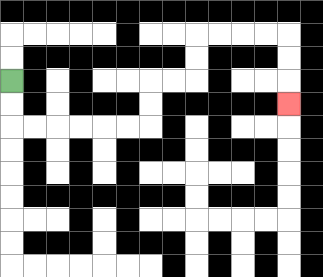{'start': '[0, 3]', 'end': '[12, 4]', 'path_directions': 'D,D,R,R,R,R,R,R,U,U,R,R,U,U,R,R,R,R,D,D,D', 'path_coordinates': '[[0, 3], [0, 4], [0, 5], [1, 5], [2, 5], [3, 5], [4, 5], [5, 5], [6, 5], [6, 4], [6, 3], [7, 3], [8, 3], [8, 2], [8, 1], [9, 1], [10, 1], [11, 1], [12, 1], [12, 2], [12, 3], [12, 4]]'}